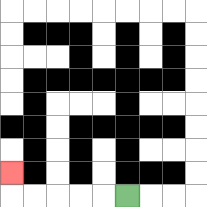{'start': '[5, 8]', 'end': '[0, 7]', 'path_directions': 'L,L,L,L,L,U', 'path_coordinates': '[[5, 8], [4, 8], [3, 8], [2, 8], [1, 8], [0, 8], [0, 7]]'}